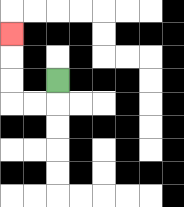{'start': '[2, 3]', 'end': '[0, 1]', 'path_directions': 'D,L,L,U,U,U', 'path_coordinates': '[[2, 3], [2, 4], [1, 4], [0, 4], [0, 3], [0, 2], [0, 1]]'}